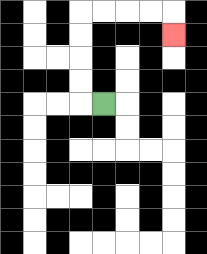{'start': '[4, 4]', 'end': '[7, 1]', 'path_directions': 'L,U,U,U,U,R,R,R,R,D', 'path_coordinates': '[[4, 4], [3, 4], [3, 3], [3, 2], [3, 1], [3, 0], [4, 0], [5, 0], [6, 0], [7, 0], [7, 1]]'}